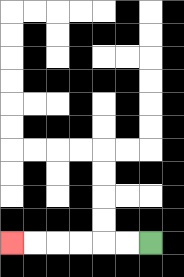{'start': '[6, 10]', 'end': '[0, 10]', 'path_directions': 'L,L,L,L,L,L', 'path_coordinates': '[[6, 10], [5, 10], [4, 10], [3, 10], [2, 10], [1, 10], [0, 10]]'}